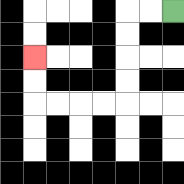{'start': '[7, 0]', 'end': '[1, 2]', 'path_directions': 'L,L,D,D,D,D,L,L,L,L,U,U', 'path_coordinates': '[[7, 0], [6, 0], [5, 0], [5, 1], [5, 2], [5, 3], [5, 4], [4, 4], [3, 4], [2, 4], [1, 4], [1, 3], [1, 2]]'}